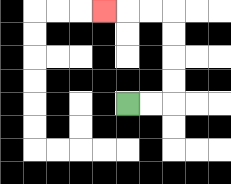{'start': '[5, 4]', 'end': '[4, 0]', 'path_directions': 'R,R,U,U,U,U,L,L,L', 'path_coordinates': '[[5, 4], [6, 4], [7, 4], [7, 3], [7, 2], [7, 1], [7, 0], [6, 0], [5, 0], [4, 0]]'}